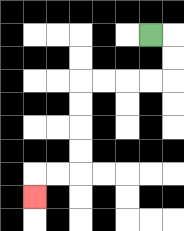{'start': '[6, 1]', 'end': '[1, 8]', 'path_directions': 'R,D,D,L,L,L,L,D,D,D,D,L,L,D', 'path_coordinates': '[[6, 1], [7, 1], [7, 2], [7, 3], [6, 3], [5, 3], [4, 3], [3, 3], [3, 4], [3, 5], [3, 6], [3, 7], [2, 7], [1, 7], [1, 8]]'}